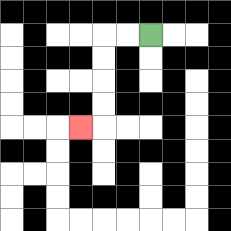{'start': '[6, 1]', 'end': '[3, 5]', 'path_directions': 'L,L,D,D,D,D,L', 'path_coordinates': '[[6, 1], [5, 1], [4, 1], [4, 2], [4, 3], [4, 4], [4, 5], [3, 5]]'}